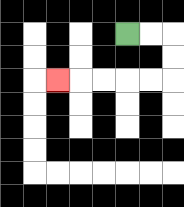{'start': '[5, 1]', 'end': '[2, 3]', 'path_directions': 'R,R,D,D,L,L,L,L,L', 'path_coordinates': '[[5, 1], [6, 1], [7, 1], [7, 2], [7, 3], [6, 3], [5, 3], [4, 3], [3, 3], [2, 3]]'}